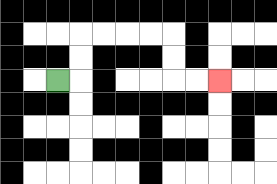{'start': '[2, 3]', 'end': '[9, 3]', 'path_directions': 'R,U,U,R,R,R,R,D,D,R,R', 'path_coordinates': '[[2, 3], [3, 3], [3, 2], [3, 1], [4, 1], [5, 1], [6, 1], [7, 1], [7, 2], [7, 3], [8, 3], [9, 3]]'}